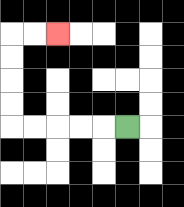{'start': '[5, 5]', 'end': '[2, 1]', 'path_directions': 'L,L,L,L,L,U,U,U,U,R,R', 'path_coordinates': '[[5, 5], [4, 5], [3, 5], [2, 5], [1, 5], [0, 5], [0, 4], [0, 3], [0, 2], [0, 1], [1, 1], [2, 1]]'}